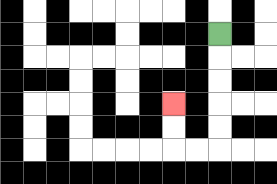{'start': '[9, 1]', 'end': '[7, 4]', 'path_directions': 'D,D,D,D,D,L,L,U,U', 'path_coordinates': '[[9, 1], [9, 2], [9, 3], [9, 4], [9, 5], [9, 6], [8, 6], [7, 6], [7, 5], [7, 4]]'}